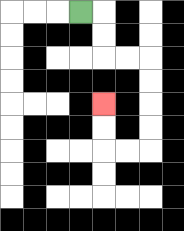{'start': '[3, 0]', 'end': '[4, 4]', 'path_directions': 'R,D,D,R,R,D,D,D,D,L,L,U,U', 'path_coordinates': '[[3, 0], [4, 0], [4, 1], [4, 2], [5, 2], [6, 2], [6, 3], [6, 4], [6, 5], [6, 6], [5, 6], [4, 6], [4, 5], [4, 4]]'}